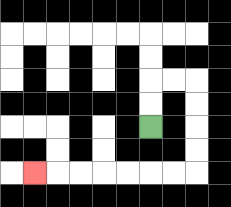{'start': '[6, 5]', 'end': '[1, 7]', 'path_directions': 'U,U,R,R,D,D,D,D,L,L,L,L,L,L,L', 'path_coordinates': '[[6, 5], [6, 4], [6, 3], [7, 3], [8, 3], [8, 4], [8, 5], [8, 6], [8, 7], [7, 7], [6, 7], [5, 7], [4, 7], [3, 7], [2, 7], [1, 7]]'}